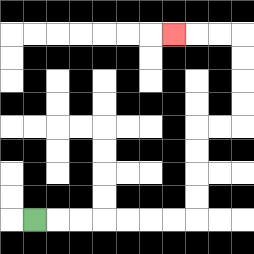{'start': '[1, 9]', 'end': '[7, 1]', 'path_directions': 'R,R,R,R,R,R,R,U,U,U,U,R,R,U,U,U,U,L,L,L', 'path_coordinates': '[[1, 9], [2, 9], [3, 9], [4, 9], [5, 9], [6, 9], [7, 9], [8, 9], [8, 8], [8, 7], [8, 6], [8, 5], [9, 5], [10, 5], [10, 4], [10, 3], [10, 2], [10, 1], [9, 1], [8, 1], [7, 1]]'}